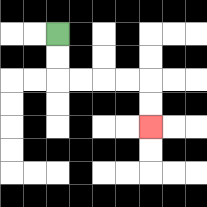{'start': '[2, 1]', 'end': '[6, 5]', 'path_directions': 'D,D,R,R,R,R,D,D', 'path_coordinates': '[[2, 1], [2, 2], [2, 3], [3, 3], [4, 3], [5, 3], [6, 3], [6, 4], [6, 5]]'}